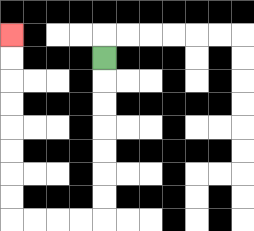{'start': '[4, 2]', 'end': '[0, 1]', 'path_directions': 'D,D,D,D,D,D,D,L,L,L,L,U,U,U,U,U,U,U,U', 'path_coordinates': '[[4, 2], [4, 3], [4, 4], [4, 5], [4, 6], [4, 7], [4, 8], [4, 9], [3, 9], [2, 9], [1, 9], [0, 9], [0, 8], [0, 7], [0, 6], [0, 5], [0, 4], [0, 3], [0, 2], [0, 1]]'}